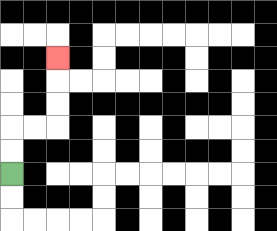{'start': '[0, 7]', 'end': '[2, 2]', 'path_directions': 'U,U,R,R,U,U,U', 'path_coordinates': '[[0, 7], [0, 6], [0, 5], [1, 5], [2, 5], [2, 4], [2, 3], [2, 2]]'}